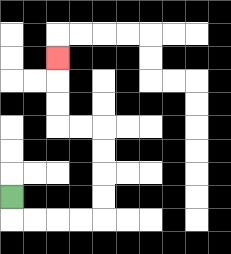{'start': '[0, 8]', 'end': '[2, 2]', 'path_directions': 'D,R,R,R,R,U,U,U,U,L,L,U,U,U', 'path_coordinates': '[[0, 8], [0, 9], [1, 9], [2, 9], [3, 9], [4, 9], [4, 8], [4, 7], [4, 6], [4, 5], [3, 5], [2, 5], [2, 4], [2, 3], [2, 2]]'}